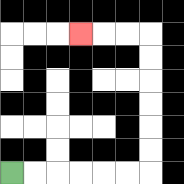{'start': '[0, 7]', 'end': '[3, 1]', 'path_directions': 'R,R,R,R,R,R,U,U,U,U,U,U,L,L,L', 'path_coordinates': '[[0, 7], [1, 7], [2, 7], [3, 7], [4, 7], [5, 7], [6, 7], [6, 6], [6, 5], [6, 4], [6, 3], [6, 2], [6, 1], [5, 1], [4, 1], [3, 1]]'}